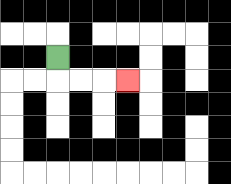{'start': '[2, 2]', 'end': '[5, 3]', 'path_directions': 'D,R,R,R', 'path_coordinates': '[[2, 2], [2, 3], [3, 3], [4, 3], [5, 3]]'}